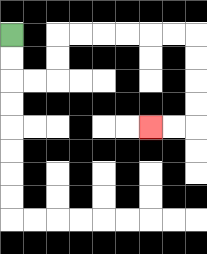{'start': '[0, 1]', 'end': '[6, 5]', 'path_directions': 'D,D,R,R,U,U,R,R,R,R,R,R,D,D,D,D,L,L', 'path_coordinates': '[[0, 1], [0, 2], [0, 3], [1, 3], [2, 3], [2, 2], [2, 1], [3, 1], [4, 1], [5, 1], [6, 1], [7, 1], [8, 1], [8, 2], [8, 3], [8, 4], [8, 5], [7, 5], [6, 5]]'}